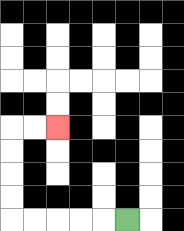{'start': '[5, 9]', 'end': '[2, 5]', 'path_directions': 'L,L,L,L,L,U,U,U,U,R,R', 'path_coordinates': '[[5, 9], [4, 9], [3, 9], [2, 9], [1, 9], [0, 9], [0, 8], [0, 7], [0, 6], [0, 5], [1, 5], [2, 5]]'}